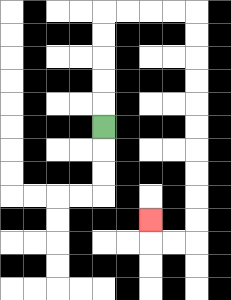{'start': '[4, 5]', 'end': '[6, 9]', 'path_directions': 'U,U,U,U,U,R,R,R,R,D,D,D,D,D,D,D,D,D,D,L,L,U', 'path_coordinates': '[[4, 5], [4, 4], [4, 3], [4, 2], [4, 1], [4, 0], [5, 0], [6, 0], [7, 0], [8, 0], [8, 1], [8, 2], [8, 3], [8, 4], [8, 5], [8, 6], [8, 7], [8, 8], [8, 9], [8, 10], [7, 10], [6, 10], [6, 9]]'}